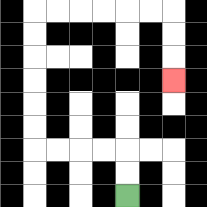{'start': '[5, 8]', 'end': '[7, 3]', 'path_directions': 'U,U,L,L,L,L,U,U,U,U,U,U,R,R,R,R,R,R,D,D,D', 'path_coordinates': '[[5, 8], [5, 7], [5, 6], [4, 6], [3, 6], [2, 6], [1, 6], [1, 5], [1, 4], [1, 3], [1, 2], [1, 1], [1, 0], [2, 0], [3, 0], [4, 0], [5, 0], [6, 0], [7, 0], [7, 1], [7, 2], [7, 3]]'}